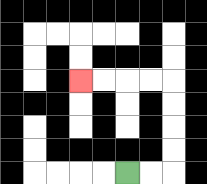{'start': '[5, 7]', 'end': '[3, 3]', 'path_directions': 'R,R,U,U,U,U,L,L,L,L', 'path_coordinates': '[[5, 7], [6, 7], [7, 7], [7, 6], [7, 5], [7, 4], [7, 3], [6, 3], [5, 3], [4, 3], [3, 3]]'}